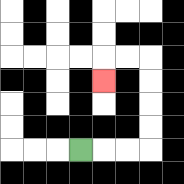{'start': '[3, 6]', 'end': '[4, 3]', 'path_directions': 'R,R,R,U,U,U,U,L,L,D', 'path_coordinates': '[[3, 6], [4, 6], [5, 6], [6, 6], [6, 5], [6, 4], [6, 3], [6, 2], [5, 2], [4, 2], [4, 3]]'}